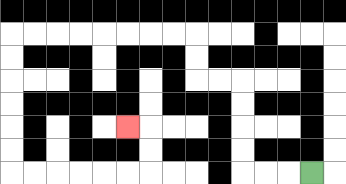{'start': '[13, 7]', 'end': '[5, 5]', 'path_directions': 'L,L,L,U,U,U,U,L,L,U,U,L,L,L,L,L,L,L,L,D,D,D,D,D,D,R,R,R,R,R,R,U,U,L', 'path_coordinates': '[[13, 7], [12, 7], [11, 7], [10, 7], [10, 6], [10, 5], [10, 4], [10, 3], [9, 3], [8, 3], [8, 2], [8, 1], [7, 1], [6, 1], [5, 1], [4, 1], [3, 1], [2, 1], [1, 1], [0, 1], [0, 2], [0, 3], [0, 4], [0, 5], [0, 6], [0, 7], [1, 7], [2, 7], [3, 7], [4, 7], [5, 7], [6, 7], [6, 6], [6, 5], [5, 5]]'}